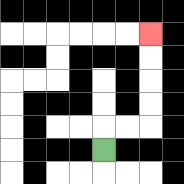{'start': '[4, 6]', 'end': '[6, 1]', 'path_directions': 'U,R,R,U,U,U,U', 'path_coordinates': '[[4, 6], [4, 5], [5, 5], [6, 5], [6, 4], [6, 3], [6, 2], [6, 1]]'}